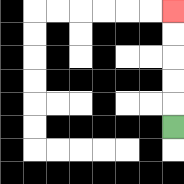{'start': '[7, 5]', 'end': '[7, 0]', 'path_directions': 'U,U,U,U,U', 'path_coordinates': '[[7, 5], [7, 4], [7, 3], [7, 2], [7, 1], [7, 0]]'}